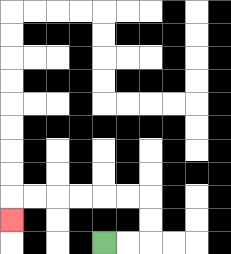{'start': '[4, 10]', 'end': '[0, 9]', 'path_directions': 'R,R,U,U,L,L,L,L,L,L,D', 'path_coordinates': '[[4, 10], [5, 10], [6, 10], [6, 9], [6, 8], [5, 8], [4, 8], [3, 8], [2, 8], [1, 8], [0, 8], [0, 9]]'}